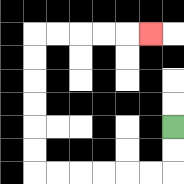{'start': '[7, 5]', 'end': '[6, 1]', 'path_directions': 'D,D,L,L,L,L,L,L,U,U,U,U,U,U,R,R,R,R,R', 'path_coordinates': '[[7, 5], [7, 6], [7, 7], [6, 7], [5, 7], [4, 7], [3, 7], [2, 7], [1, 7], [1, 6], [1, 5], [1, 4], [1, 3], [1, 2], [1, 1], [2, 1], [3, 1], [4, 1], [5, 1], [6, 1]]'}